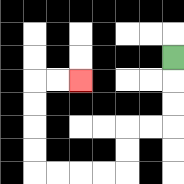{'start': '[7, 2]', 'end': '[3, 3]', 'path_directions': 'D,D,D,L,L,D,D,L,L,L,L,U,U,U,U,R,R', 'path_coordinates': '[[7, 2], [7, 3], [7, 4], [7, 5], [6, 5], [5, 5], [5, 6], [5, 7], [4, 7], [3, 7], [2, 7], [1, 7], [1, 6], [1, 5], [1, 4], [1, 3], [2, 3], [3, 3]]'}